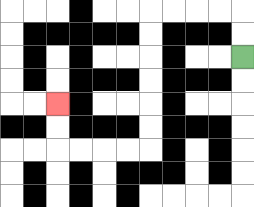{'start': '[10, 2]', 'end': '[2, 4]', 'path_directions': 'U,U,L,L,L,L,D,D,D,D,D,D,L,L,L,L,U,U', 'path_coordinates': '[[10, 2], [10, 1], [10, 0], [9, 0], [8, 0], [7, 0], [6, 0], [6, 1], [6, 2], [6, 3], [6, 4], [6, 5], [6, 6], [5, 6], [4, 6], [3, 6], [2, 6], [2, 5], [2, 4]]'}